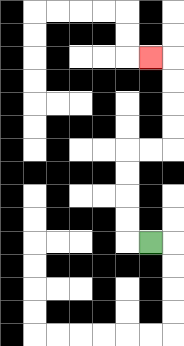{'start': '[6, 10]', 'end': '[6, 2]', 'path_directions': 'L,U,U,U,U,R,R,U,U,U,U,L', 'path_coordinates': '[[6, 10], [5, 10], [5, 9], [5, 8], [5, 7], [5, 6], [6, 6], [7, 6], [7, 5], [7, 4], [7, 3], [7, 2], [6, 2]]'}